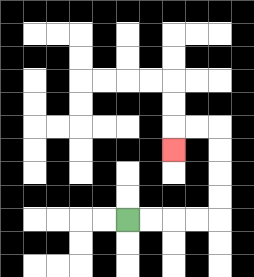{'start': '[5, 9]', 'end': '[7, 6]', 'path_directions': 'R,R,R,R,U,U,U,U,L,L,D', 'path_coordinates': '[[5, 9], [6, 9], [7, 9], [8, 9], [9, 9], [9, 8], [9, 7], [9, 6], [9, 5], [8, 5], [7, 5], [7, 6]]'}